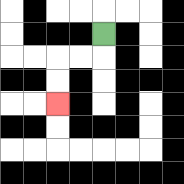{'start': '[4, 1]', 'end': '[2, 4]', 'path_directions': 'D,L,L,D,D', 'path_coordinates': '[[4, 1], [4, 2], [3, 2], [2, 2], [2, 3], [2, 4]]'}